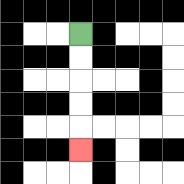{'start': '[3, 1]', 'end': '[3, 6]', 'path_directions': 'D,D,D,D,D', 'path_coordinates': '[[3, 1], [3, 2], [3, 3], [3, 4], [3, 5], [3, 6]]'}